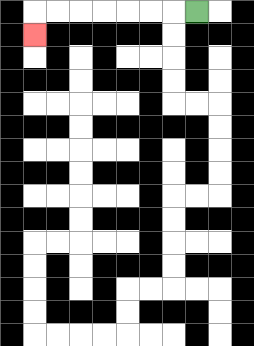{'start': '[8, 0]', 'end': '[1, 1]', 'path_directions': 'L,L,L,L,L,L,L,D', 'path_coordinates': '[[8, 0], [7, 0], [6, 0], [5, 0], [4, 0], [3, 0], [2, 0], [1, 0], [1, 1]]'}